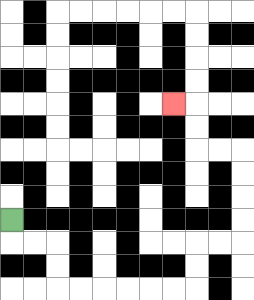{'start': '[0, 9]', 'end': '[7, 4]', 'path_directions': 'D,R,R,D,D,R,R,R,R,R,R,U,U,R,R,U,U,U,U,L,L,U,U,L', 'path_coordinates': '[[0, 9], [0, 10], [1, 10], [2, 10], [2, 11], [2, 12], [3, 12], [4, 12], [5, 12], [6, 12], [7, 12], [8, 12], [8, 11], [8, 10], [9, 10], [10, 10], [10, 9], [10, 8], [10, 7], [10, 6], [9, 6], [8, 6], [8, 5], [8, 4], [7, 4]]'}